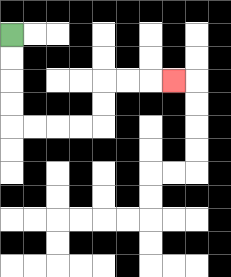{'start': '[0, 1]', 'end': '[7, 3]', 'path_directions': 'D,D,D,D,R,R,R,R,U,U,R,R,R', 'path_coordinates': '[[0, 1], [0, 2], [0, 3], [0, 4], [0, 5], [1, 5], [2, 5], [3, 5], [4, 5], [4, 4], [4, 3], [5, 3], [6, 3], [7, 3]]'}